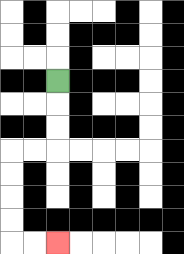{'start': '[2, 3]', 'end': '[2, 10]', 'path_directions': 'D,D,D,L,L,D,D,D,D,R,R', 'path_coordinates': '[[2, 3], [2, 4], [2, 5], [2, 6], [1, 6], [0, 6], [0, 7], [0, 8], [0, 9], [0, 10], [1, 10], [2, 10]]'}